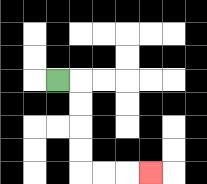{'start': '[2, 3]', 'end': '[6, 7]', 'path_directions': 'R,D,D,D,D,R,R,R', 'path_coordinates': '[[2, 3], [3, 3], [3, 4], [3, 5], [3, 6], [3, 7], [4, 7], [5, 7], [6, 7]]'}